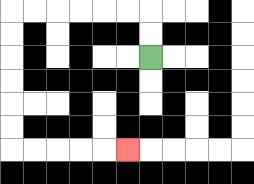{'start': '[6, 2]', 'end': '[5, 6]', 'path_directions': 'U,U,L,L,L,L,L,L,D,D,D,D,D,D,R,R,R,R,R', 'path_coordinates': '[[6, 2], [6, 1], [6, 0], [5, 0], [4, 0], [3, 0], [2, 0], [1, 0], [0, 0], [0, 1], [0, 2], [0, 3], [0, 4], [0, 5], [0, 6], [1, 6], [2, 6], [3, 6], [4, 6], [5, 6]]'}